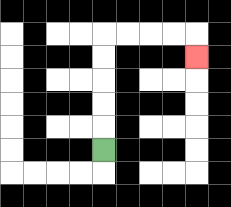{'start': '[4, 6]', 'end': '[8, 2]', 'path_directions': 'U,U,U,U,U,R,R,R,R,D', 'path_coordinates': '[[4, 6], [4, 5], [4, 4], [4, 3], [4, 2], [4, 1], [5, 1], [6, 1], [7, 1], [8, 1], [8, 2]]'}